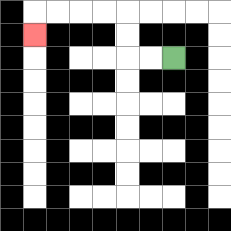{'start': '[7, 2]', 'end': '[1, 1]', 'path_directions': 'L,L,U,U,L,L,L,L,D', 'path_coordinates': '[[7, 2], [6, 2], [5, 2], [5, 1], [5, 0], [4, 0], [3, 0], [2, 0], [1, 0], [1, 1]]'}